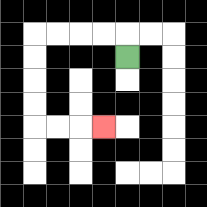{'start': '[5, 2]', 'end': '[4, 5]', 'path_directions': 'U,L,L,L,L,D,D,D,D,R,R,R', 'path_coordinates': '[[5, 2], [5, 1], [4, 1], [3, 1], [2, 1], [1, 1], [1, 2], [1, 3], [1, 4], [1, 5], [2, 5], [3, 5], [4, 5]]'}